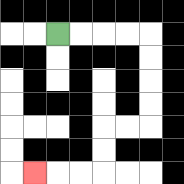{'start': '[2, 1]', 'end': '[1, 7]', 'path_directions': 'R,R,R,R,D,D,D,D,L,L,D,D,L,L,L', 'path_coordinates': '[[2, 1], [3, 1], [4, 1], [5, 1], [6, 1], [6, 2], [6, 3], [6, 4], [6, 5], [5, 5], [4, 5], [4, 6], [4, 7], [3, 7], [2, 7], [1, 7]]'}